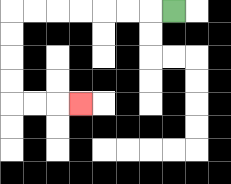{'start': '[7, 0]', 'end': '[3, 4]', 'path_directions': 'L,L,L,L,L,L,L,D,D,D,D,R,R,R', 'path_coordinates': '[[7, 0], [6, 0], [5, 0], [4, 0], [3, 0], [2, 0], [1, 0], [0, 0], [0, 1], [0, 2], [0, 3], [0, 4], [1, 4], [2, 4], [3, 4]]'}